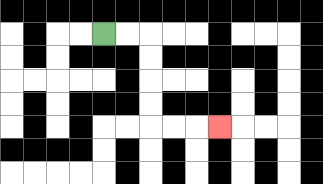{'start': '[4, 1]', 'end': '[9, 5]', 'path_directions': 'R,R,D,D,D,D,R,R,R', 'path_coordinates': '[[4, 1], [5, 1], [6, 1], [6, 2], [6, 3], [6, 4], [6, 5], [7, 5], [8, 5], [9, 5]]'}